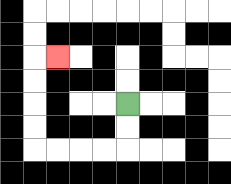{'start': '[5, 4]', 'end': '[2, 2]', 'path_directions': 'D,D,L,L,L,L,U,U,U,U,R', 'path_coordinates': '[[5, 4], [5, 5], [5, 6], [4, 6], [3, 6], [2, 6], [1, 6], [1, 5], [1, 4], [1, 3], [1, 2], [2, 2]]'}